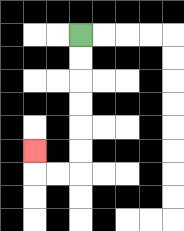{'start': '[3, 1]', 'end': '[1, 6]', 'path_directions': 'D,D,D,D,D,D,L,L,U', 'path_coordinates': '[[3, 1], [3, 2], [3, 3], [3, 4], [3, 5], [3, 6], [3, 7], [2, 7], [1, 7], [1, 6]]'}